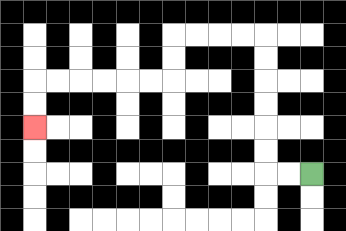{'start': '[13, 7]', 'end': '[1, 5]', 'path_directions': 'L,L,U,U,U,U,U,U,L,L,L,L,D,D,L,L,L,L,L,L,D,D', 'path_coordinates': '[[13, 7], [12, 7], [11, 7], [11, 6], [11, 5], [11, 4], [11, 3], [11, 2], [11, 1], [10, 1], [9, 1], [8, 1], [7, 1], [7, 2], [7, 3], [6, 3], [5, 3], [4, 3], [3, 3], [2, 3], [1, 3], [1, 4], [1, 5]]'}